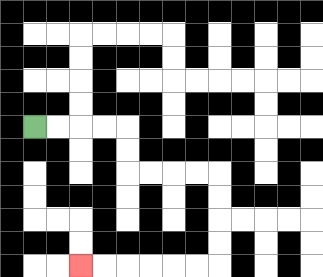{'start': '[1, 5]', 'end': '[3, 11]', 'path_directions': 'R,R,R,R,D,D,R,R,R,R,D,D,D,D,L,L,L,L,L,L', 'path_coordinates': '[[1, 5], [2, 5], [3, 5], [4, 5], [5, 5], [5, 6], [5, 7], [6, 7], [7, 7], [8, 7], [9, 7], [9, 8], [9, 9], [9, 10], [9, 11], [8, 11], [7, 11], [6, 11], [5, 11], [4, 11], [3, 11]]'}